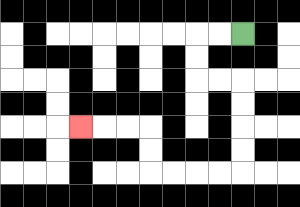{'start': '[10, 1]', 'end': '[3, 5]', 'path_directions': 'L,L,D,D,R,R,D,D,D,D,L,L,L,L,U,U,L,L,L', 'path_coordinates': '[[10, 1], [9, 1], [8, 1], [8, 2], [8, 3], [9, 3], [10, 3], [10, 4], [10, 5], [10, 6], [10, 7], [9, 7], [8, 7], [7, 7], [6, 7], [6, 6], [6, 5], [5, 5], [4, 5], [3, 5]]'}